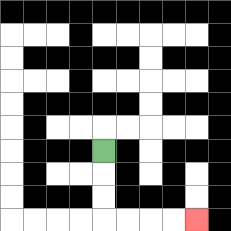{'start': '[4, 6]', 'end': '[8, 9]', 'path_directions': 'D,D,D,R,R,R,R', 'path_coordinates': '[[4, 6], [4, 7], [4, 8], [4, 9], [5, 9], [6, 9], [7, 9], [8, 9]]'}